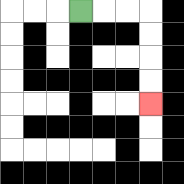{'start': '[3, 0]', 'end': '[6, 4]', 'path_directions': 'R,R,R,D,D,D,D', 'path_coordinates': '[[3, 0], [4, 0], [5, 0], [6, 0], [6, 1], [6, 2], [6, 3], [6, 4]]'}